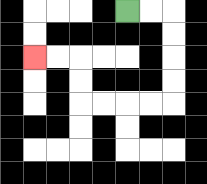{'start': '[5, 0]', 'end': '[1, 2]', 'path_directions': 'R,R,D,D,D,D,L,L,L,L,U,U,L,L', 'path_coordinates': '[[5, 0], [6, 0], [7, 0], [7, 1], [7, 2], [7, 3], [7, 4], [6, 4], [5, 4], [4, 4], [3, 4], [3, 3], [3, 2], [2, 2], [1, 2]]'}